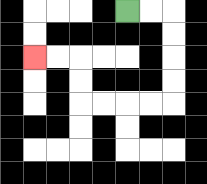{'start': '[5, 0]', 'end': '[1, 2]', 'path_directions': 'R,R,D,D,D,D,L,L,L,L,U,U,L,L', 'path_coordinates': '[[5, 0], [6, 0], [7, 0], [7, 1], [7, 2], [7, 3], [7, 4], [6, 4], [5, 4], [4, 4], [3, 4], [3, 3], [3, 2], [2, 2], [1, 2]]'}